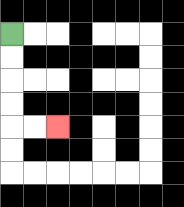{'start': '[0, 1]', 'end': '[2, 5]', 'path_directions': 'D,D,D,D,R,R', 'path_coordinates': '[[0, 1], [0, 2], [0, 3], [0, 4], [0, 5], [1, 5], [2, 5]]'}